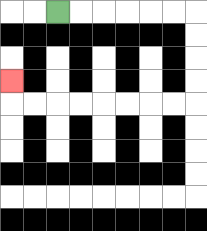{'start': '[2, 0]', 'end': '[0, 3]', 'path_directions': 'R,R,R,R,R,R,D,D,D,D,L,L,L,L,L,L,L,L,U', 'path_coordinates': '[[2, 0], [3, 0], [4, 0], [5, 0], [6, 0], [7, 0], [8, 0], [8, 1], [8, 2], [8, 3], [8, 4], [7, 4], [6, 4], [5, 4], [4, 4], [3, 4], [2, 4], [1, 4], [0, 4], [0, 3]]'}